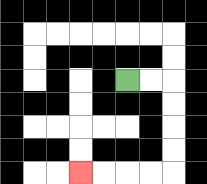{'start': '[5, 3]', 'end': '[3, 7]', 'path_directions': 'R,R,D,D,D,D,L,L,L,L', 'path_coordinates': '[[5, 3], [6, 3], [7, 3], [7, 4], [7, 5], [7, 6], [7, 7], [6, 7], [5, 7], [4, 7], [3, 7]]'}